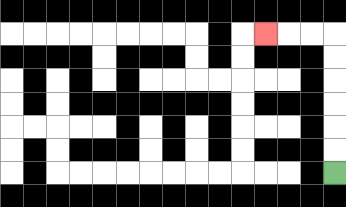{'start': '[14, 7]', 'end': '[11, 1]', 'path_directions': 'U,U,U,U,U,U,L,L,L', 'path_coordinates': '[[14, 7], [14, 6], [14, 5], [14, 4], [14, 3], [14, 2], [14, 1], [13, 1], [12, 1], [11, 1]]'}